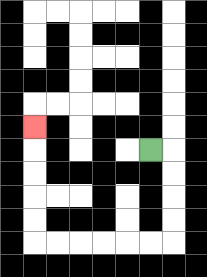{'start': '[6, 6]', 'end': '[1, 5]', 'path_directions': 'R,D,D,D,D,L,L,L,L,L,L,U,U,U,U,U', 'path_coordinates': '[[6, 6], [7, 6], [7, 7], [7, 8], [7, 9], [7, 10], [6, 10], [5, 10], [4, 10], [3, 10], [2, 10], [1, 10], [1, 9], [1, 8], [1, 7], [1, 6], [1, 5]]'}